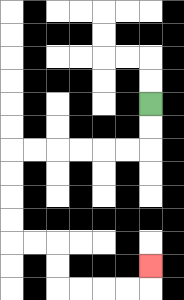{'start': '[6, 4]', 'end': '[6, 11]', 'path_directions': 'D,D,L,L,L,L,L,L,D,D,D,D,R,R,D,D,R,R,R,R,U', 'path_coordinates': '[[6, 4], [6, 5], [6, 6], [5, 6], [4, 6], [3, 6], [2, 6], [1, 6], [0, 6], [0, 7], [0, 8], [0, 9], [0, 10], [1, 10], [2, 10], [2, 11], [2, 12], [3, 12], [4, 12], [5, 12], [6, 12], [6, 11]]'}